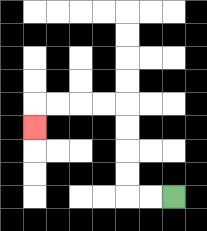{'start': '[7, 8]', 'end': '[1, 5]', 'path_directions': 'L,L,U,U,U,U,L,L,L,L,D', 'path_coordinates': '[[7, 8], [6, 8], [5, 8], [5, 7], [5, 6], [5, 5], [5, 4], [4, 4], [3, 4], [2, 4], [1, 4], [1, 5]]'}